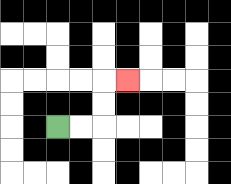{'start': '[2, 5]', 'end': '[5, 3]', 'path_directions': 'R,R,U,U,R', 'path_coordinates': '[[2, 5], [3, 5], [4, 5], [4, 4], [4, 3], [5, 3]]'}